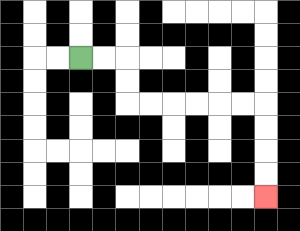{'start': '[3, 2]', 'end': '[11, 8]', 'path_directions': 'R,R,D,D,R,R,R,R,R,R,D,D,D,D', 'path_coordinates': '[[3, 2], [4, 2], [5, 2], [5, 3], [5, 4], [6, 4], [7, 4], [8, 4], [9, 4], [10, 4], [11, 4], [11, 5], [11, 6], [11, 7], [11, 8]]'}